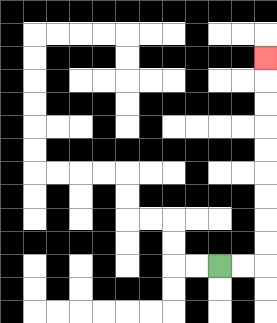{'start': '[9, 11]', 'end': '[11, 2]', 'path_directions': 'R,R,U,U,U,U,U,U,U,U,U', 'path_coordinates': '[[9, 11], [10, 11], [11, 11], [11, 10], [11, 9], [11, 8], [11, 7], [11, 6], [11, 5], [11, 4], [11, 3], [11, 2]]'}